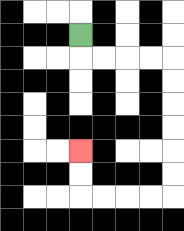{'start': '[3, 1]', 'end': '[3, 6]', 'path_directions': 'D,R,R,R,R,D,D,D,D,D,D,L,L,L,L,U,U', 'path_coordinates': '[[3, 1], [3, 2], [4, 2], [5, 2], [6, 2], [7, 2], [7, 3], [7, 4], [7, 5], [7, 6], [7, 7], [7, 8], [6, 8], [5, 8], [4, 8], [3, 8], [3, 7], [3, 6]]'}